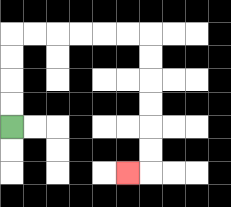{'start': '[0, 5]', 'end': '[5, 7]', 'path_directions': 'U,U,U,U,R,R,R,R,R,R,D,D,D,D,D,D,L', 'path_coordinates': '[[0, 5], [0, 4], [0, 3], [0, 2], [0, 1], [1, 1], [2, 1], [3, 1], [4, 1], [5, 1], [6, 1], [6, 2], [6, 3], [6, 4], [6, 5], [6, 6], [6, 7], [5, 7]]'}